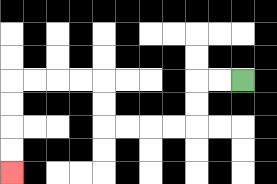{'start': '[10, 3]', 'end': '[0, 7]', 'path_directions': 'L,L,D,D,L,L,L,L,U,U,L,L,L,L,D,D,D,D', 'path_coordinates': '[[10, 3], [9, 3], [8, 3], [8, 4], [8, 5], [7, 5], [6, 5], [5, 5], [4, 5], [4, 4], [4, 3], [3, 3], [2, 3], [1, 3], [0, 3], [0, 4], [0, 5], [0, 6], [0, 7]]'}